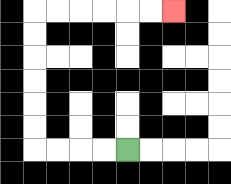{'start': '[5, 6]', 'end': '[7, 0]', 'path_directions': 'L,L,L,L,U,U,U,U,U,U,R,R,R,R,R,R', 'path_coordinates': '[[5, 6], [4, 6], [3, 6], [2, 6], [1, 6], [1, 5], [1, 4], [1, 3], [1, 2], [1, 1], [1, 0], [2, 0], [3, 0], [4, 0], [5, 0], [6, 0], [7, 0]]'}